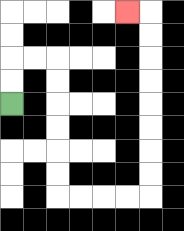{'start': '[0, 4]', 'end': '[5, 0]', 'path_directions': 'U,U,R,R,D,D,D,D,D,D,R,R,R,R,U,U,U,U,U,U,U,U,L', 'path_coordinates': '[[0, 4], [0, 3], [0, 2], [1, 2], [2, 2], [2, 3], [2, 4], [2, 5], [2, 6], [2, 7], [2, 8], [3, 8], [4, 8], [5, 8], [6, 8], [6, 7], [6, 6], [6, 5], [6, 4], [6, 3], [6, 2], [6, 1], [6, 0], [5, 0]]'}